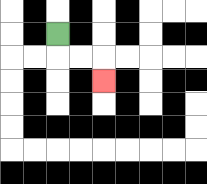{'start': '[2, 1]', 'end': '[4, 3]', 'path_directions': 'D,R,R,D', 'path_coordinates': '[[2, 1], [2, 2], [3, 2], [4, 2], [4, 3]]'}